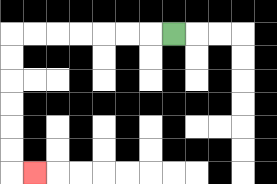{'start': '[7, 1]', 'end': '[1, 7]', 'path_directions': 'L,L,L,L,L,L,L,D,D,D,D,D,D,R', 'path_coordinates': '[[7, 1], [6, 1], [5, 1], [4, 1], [3, 1], [2, 1], [1, 1], [0, 1], [0, 2], [0, 3], [0, 4], [0, 5], [0, 6], [0, 7], [1, 7]]'}